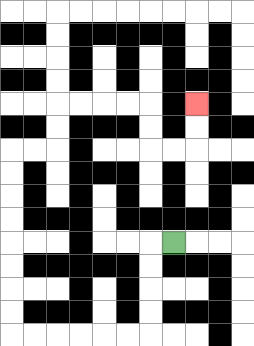{'start': '[7, 10]', 'end': '[8, 4]', 'path_directions': 'L,D,D,D,D,L,L,L,L,L,L,U,U,U,U,U,U,U,U,R,R,U,U,R,R,R,R,D,D,R,R,U,U', 'path_coordinates': '[[7, 10], [6, 10], [6, 11], [6, 12], [6, 13], [6, 14], [5, 14], [4, 14], [3, 14], [2, 14], [1, 14], [0, 14], [0, 13], [0, 12], [0, 11], [0, 10], [0, 9], [0, 8], [0, 7], [0, 6], [1, 6], [2, 6], [2, 5], [2, 4], [3, 4], [4, 4], [5, 4], [6, 4], [6, 5], [6, 6], [7, 6], [8, 6], [8, 5], [8, 4]]'}